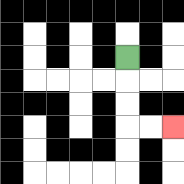{'start': '[5, 2]', 'end': '[7, 5]', 'path_directions': 'D,D,D,R,R', 'path_coordinates': '[[5, 2], [5, 3], [5, 4], [5, 5], [6, 5], [7, 5]]'}